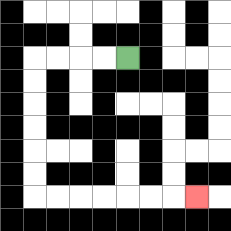{'start': '[5, 2]', 'end': '[8, 8]', 'path_directions': 'L,L,L,L,D,D,D,D,D,D,R,R,R,R,R,R,R', 'path_coordinates': '[[5, 2], [4, 2], [3, 2], [2, 2], [1, 2], [1, 3], [1, 4], [1, 5], [1, 6], [1, 7], [1, 8], [2, 8], [3, 8], [4, 8], [5, 8], [6, 8], [7, 8], [8, 8]]'}